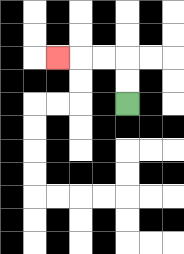{'start': '[5, 4]', 'end': '[2, 2]', 'path_directions': 'U,U,L,L,L', 'path_coordinates': '[[5, 4], [5, 3], [5, 2], [4, 2], [3, 2], [2, 2]]'}